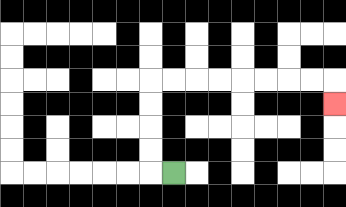{'start': '[7, 7]', 'end': '[14, 4]', 'path_directions': 'L,U,U,U,U,R,R,R,R,R,R,R,R,D', 'path_coordinates': '[[7, 7], [6, 7], [6, 6], [6, 5], [6, 4], [6, 3], [7, 3], [8, 3], [9, 3], [10, 3], [11, 3], [12, 3], [13, 3], [14, 3], [14, 4]]'}